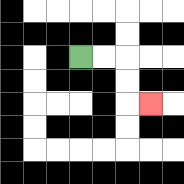{'start': '[3, 2]', 'end': '[6, 4]', 'path_directions': 'R,R,D,D,R', 'path_coordinates': '[[3, 2], [4, 2], [5, 2], [5, 3], [5, 4], [6, 4]]'}